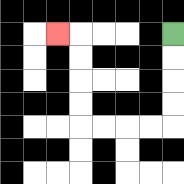{'start': '[7, 1]', 'end': '[2, 1]', 'path_directions': 'D,D,D,D,L,L,L,L,U,U,U,U,L', 'path_coordinates': '[[7, 1], [7, 2], [7, 3], [7, 4], [7, 5], [6, 5], [5, 5], [4, 5], [3, 5], [3, 4], [3, 3], [3, 2], [3, 1], [2, 1]]'}